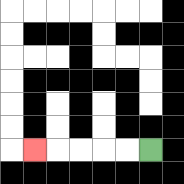{'start': '[6, 6]', 'end': '[1, 6]', 'path_directions': 'L,L,L,L,L', 'path_coordinates': '[[6, 6], [5, 6], [4, 6], [3, 6], [2, 6], [1, 6]]'}